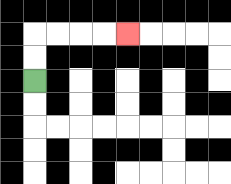{'start': '[1, 3]', 'end': '[5, 1]', 'path_directions': 'U,U,R,R,R,R', 'path_coordinates': '[[1, 3], [1, 2], [1, 1], [2, 1], [3, 1], [4, 1], [5, 1]]'}